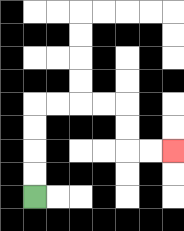{'start': '[1, 8]', 'end': '[7, 6]', 'path_directions': 'U,U,U,U,R,R,R,R,D,D,R,R', 'path_coordinates': '[[1, 8], [1, 7], [1, 6], [1, 5], [1, 4], [2, 4], [3, 4], [4, 4], [5, 4], [5, 5], [5, 6], [6, 6], [7, 6]]'}